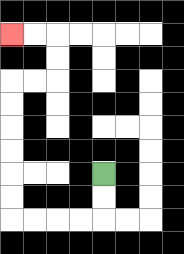{'start': '[4, 7]', 'end': '[0, 1]', 'path_directions': 'D,D,L,L,L,L,U,U,U,U,U,U,R,R,U,U,L,L', 'path_coordinates': '[[4, 7], [4, 8], [4, 9], [3, 9], [2, 9], [1, 9], [0, 9], [0, 8], [0, 7], [0, 6], [0, 5], [0, 4], [0, 3], [1, 3], [2, 3], [2, 2], [2, 1], [1, 1], [0, 1]]'}